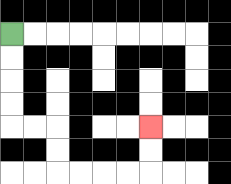{'start': '[0, 1]', 'end': '[6, 5]', 'path_directions': 'D,D,D,D,R,R,D,D,R,R,R,R,U,U', 'path_coordinates': '[[0, 1], [0, 2], [0, 3], [0, 4], [0, 5], [1, 5], [2, 5], [2, 6], [2, 7], [3, 7], [4, 7], [5, 7], [6, 7], [6, 6], [6, 5]]'}